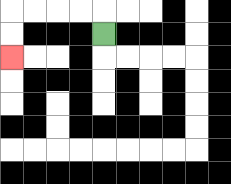{'start': '[4, 1]', 'end': '[0, 2]', 'path_directions': 'U,L,L,L,L,D,D', 'path_coordinates': '[[4, 1], [4, 0], [3, 0], [2, 0], [1, 0], [0, 0], [0, 1], [0, 2]]'}